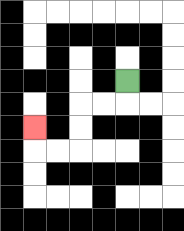{'start': '[5, 3]', 'end': '[1, 5]', 'path_directions': 'D,L,L,D,D,L,L,U', 'path_coordinates': '[[5, 3], [5, 4], [4, 4], [3, 4], [3, 5], [3, 6], [2, 6], [1, 6], [1, 5]]'}